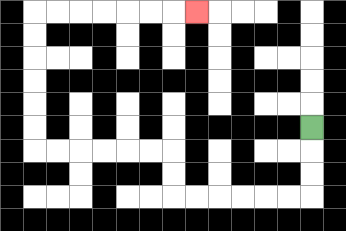{'start': '[13, 5]', 'end': '[8, 0]', 'path_directions': 'D,D,D,L,L,L,L,L,L,U,U,L,L,L,L,L,L,U,U,U,U,U,U,R,R,R,R,R,R,R', 'path_coordinates': '[[13, 5], [13, 6], [13, 7], [13, 8], [12, 8], [11, 8], [10, 8], [9, 8], [8, 8], [7, 8], [7, 7], [7, 6], [6, 6], [5, 6], [4, 6], [3, 6], [2, 6], [1, 6], [1, 5], [1, 4], [1, 3], [1, 2], [1, 1], [1, 0], [2, 0], [3, 0], [4, 0], [5, 0], [6, 0], [7, 0], [8, 0]]'}